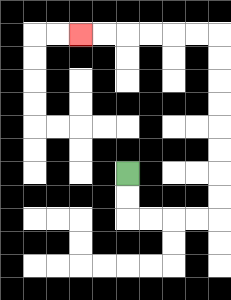{'start': '[5, 7]', 'end': '[3, 1]', 'path_directions': 'D,D,R,R,R,R,U,U,U,U,U,U,U,U,L,L,L,L,L,L', 'path_coordinates': '[[5, 7], [5, 8], [5, 9], [6, 9], [7, 9], [8, 9], [9, 9], [9, 8], [9, 7], [9, 6], [9, 5], [9, 4], [9, 3], [9, 2], [9, 1], [8, 1], [7, 1], [6, 1], [5, 1], [4, 1], [3, 1]]'}